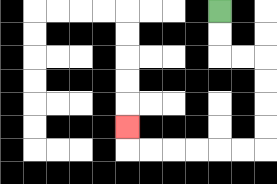{'start': '[9, 0]', 'end': '[5, 5]', 'path_directions': 'D,D,R,R,D,D,D,D,L,L,L,L,L,L,U', 'path_coordinates': '[[9, 0], [9, 1], [9, 2], [10, 2], [11, 2], [11, 3], [11, 4], [11, 5], [11, 6], [10, 6], [9, 6], [8, 6], [7, 6], [6, 6], [5, 6], [5, 5]]'}